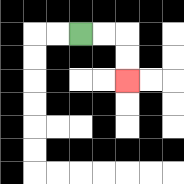{'start': '[3, 1]', 'end': '[5, 3]', 'path_directions': 'R,R,D,D', 'path_coordinates': '[[3, 1], [4, 1], [5, 1], [5, 2], [5, 3]]'}